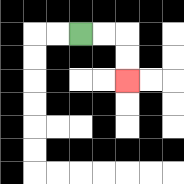{'start': '[3, 1]', 'end': '[5, 3]', 'path_directions': 'R,R,D,D', 'path_coordinates': '[[3, 1], [4, 1], [5, 1], [5, 2], [5, 3]]'}